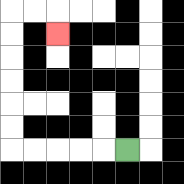{'start': '[5, 6]', 'end': '[2, 1]', 'path_directions': 'L,L,L,L,L,U,U,U,U,U,U,R,R,D', 'path_coordinates': '[[5, 6], [4, 6], [3, 6], [2, 6], [1, 6], [0, 6], [0, 5], [0, 4], [0, 3], [0, 2], [0, 1], [0, 0], [1, 0], [2, 0], [2, 1]]'}